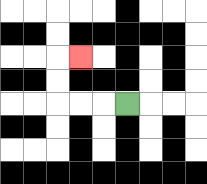{'start': '[5, 4]', 'end': '[3, 2]', 'path_directions': 'L,L,L,U,U,R', 'path_coordinates': '[[5, 4], [4, 4], [3, 4], [2, 4], [2, 3], [2, 2], [3, 2]]'}